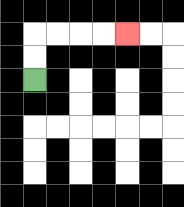{'start': '[1, 3]', 'end': '[5, 1]', 'path_directions': 'U,U,R,R,R,R', 'path_coordinates': '[[1, 3], [1, 2], [1, 1], [2, 1], [3, 1], [4, 1], [5, 1]]'}